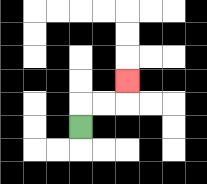{'start': '[3, 5]', 'end': '[5, 3]', 'path_directions': 'U,R,R,U', 'path_coordinates': '[[3, 5], [3, 4], [4, 4], [5, 4], [5, 3]]'}